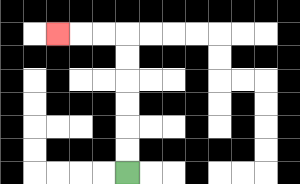{'start': '[5, 7]', 'end': '[2, 1]', 'path_directions': 'U,U,U,U,U,U,L,L,L', 'path_coordinates': '[[5, 7], [5, 6], [5, 5], [5, 4], [5, 3], [5, 2], [5, 1], [4, 1], [3, 1], [2, 1]]'}